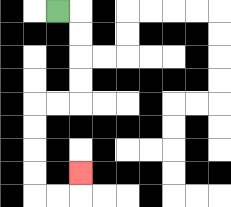{'start': '[2, 0]', 'end': '[3, 7]', 'path_directions': 'R,D,D,D,D,L,L,D,D,D,D,R,R,U', 'path_coordinates': '[[2, 0], [3, 0], [3, 1], [3, 2], [3, 3], [3, 4], [2, 4], [1, 4], [1, 5], [1, 6], [1, 7], [1, 8], [2, 8], [3, 8], [3, 7]]'}